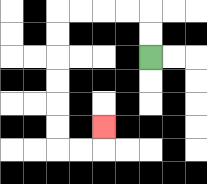{'start': '[6, 2]', 'end': '[4, 5]', 'path_directions': 'U,U,L,L,L,L,D,D,D,D,D,D,R,R,U', 'path_coordinates': '[[6, 2], [6, 1], [6, 0], [5, 0], [4, 0], [3, 0], [2, 0], [2, 1], [2, 2], [2, 3], [2, 4], [2, 5], [2, 6], [3, 6], [4, 6], [4, 5]]'}